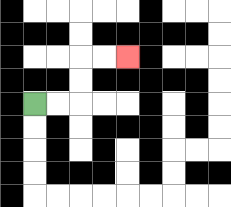{'start': '[1, 4]', 'end': '[5, 2]', 'path_directions': 'R,R,U,U,R,R', 'path_coordinates': '[[1, 4], [2, 4], [3, 4], [3, 3], [3, 2], [4, 2], [5, 2]]'}